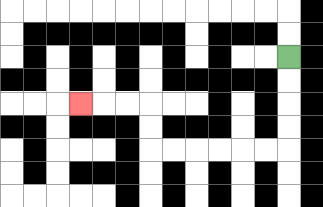{'start': '[12, 2]', 'end': '[3, 4]', 'path_directions': 'D,D,D,D,L,L,L,L,L,L,U,U,L,L,L', 'path_coordinates': '[[12, 2], [12, 3], [12, 4], [12, 5], [12, 6], [11, 6], [10, 6], [9, 6], [8, 6], [7, 6], [6, 6], [6, 5], [6, 4], [5, 4], [4, 4], [3, 4]]'}